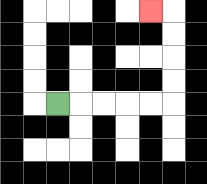{'start': '[2, 4]', 'end': '[6, 0]', 'path_directions': 'R,R,R,R,R,U,U,U,U,L', 'path_coordinates': '[[2, 4], [3, 4], [4, 4], [5, 4], [6, 4], [7, 4], [7, 3], [7, 2], [7, 1], [7, 0], [6, 0]]'}